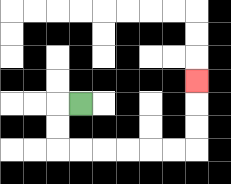{'start': '[3, 4]', 'end': '[8, 3]', 'path_directions': 'L,D,D,R,R,R,R,R,R,U,U,U', 'path_coordinates': '[[3, 4], [2, 4], [2, 5], [2, 6], [3, 6], [4, 6], [5, 6], [6, 6], [7, 6], [8, 6], [8, 5], [8, 4], [8, 3]]'}